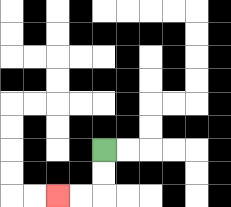{'start': '[4, 6]', 'end': '[2, 8]', 'path_directions': 'D,D,L,L', 'path_coordinates': '[[4, 6], [4, 7], [4, 8], [3, 8], [2, 8]]'}